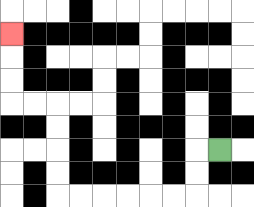{'start': '[9, 6]', 'end': '[0, 1]', 'path_directions': 'L,D,D,L,L,L,L,L,L,U,U,U,U,L,L,U,U,U', 'path_coordinates': '[[9, 6], [8, 6], [8, 7], [8, 8], [7, 8], [6, 8], [5, 8], [4, 8], [3, 8], [2, 8], [2, 7], [2, 6], [2, 5], [2, 4], [1, 4], [0, 4], [0, 3], [0, 2], [0, 1]]'}